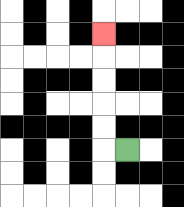{'start': '[5, 6]', 'end': '[4, 1]', 'path_directions': 'L,U,U,U,U,U', 'path_coordinates': '[[5, 6], [4, 6], [4, 5], [4, 4], [4, 3], [4, 2], [4, 1]]'}